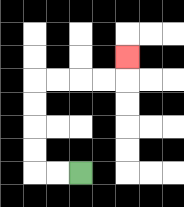{'start': '[3, 7]', 'end': '[5, 2]', 'path_directions': 'L,L,U,U,U,U,R,R,R,R,U', 'path_coordinates': '[[3, 7], [2, 7], [1, 7], [1, 6], [1, 5], [1, 4], [1, 3], [2, 3], [3, 3], [4, 3], [5, 3], [5, 2]]'}